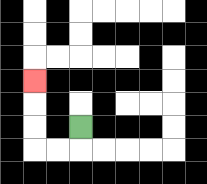{'start': '[3, 5]', 'end': '[1, 3]', 'path_directions': 'D,L,L,U,U,U', 'path_coordinates': '[[3, 5], [3, 6], [2, 6], [1, 6], [1, 5], [1, 4], [1, 3]]'}